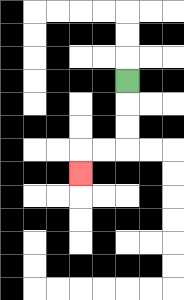{'start': '[5, 3]', 'end': '[3, 7]', 'path_directions': 'D,D,D,L,L,D', 'path_coordinates': '[[5, 3], [5, 4], [5, 5], [5, 6], [4, 6], [3, 6], [3, 7]]'}